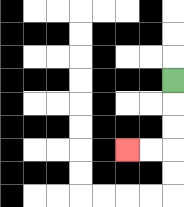{'start': '[7, 3]', 'end': '[5, 6]', 'path_directions': 'D,D,D,L,L', 'path_coordinates': '[[7, 3], [7, 4], [7, 5], [7, 6], [6, 6], [5, 6]]'}